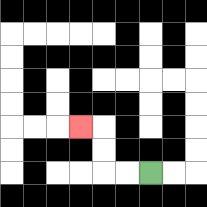{'start': '[6, 7]', 'end': '[3, 5]', 'path_directions': 'L,L,U,U,L', 'path_coordinates': '[[6, 7], [5, 7], [4, 7], [4, 6], [4, 5], [3, 5]]'}